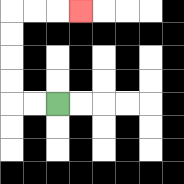{'start': '[2, 4]', 'end': '[3, 0]', 'path_directions': 'L,L,U,U,U,U,R,R,R', 'path_coordinates': '[[2, 4], [1, 4], [0, 4], [0, 3], [0, 2], [0, 1], [0, 0], [1, 0], [2, 0], [3, 0]]'}